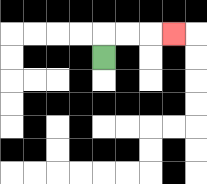{'start': '[4, 2]', 'end': '[7, 1]', 'path_directions': 'U,R,R,R', 'path_coordinates': '[[4, 2], [4, 1], [5, 1], [6, 1], [7, 1]]'}